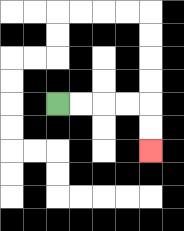{'start': '[2, 4]', 'end': '[6, 6]', 'path_directions': 'R,R,R,R,D,D', 'path_coordinates': '[[2, 4], [3, 4], [4, 4], [5, 4], [6, 4], [6, 5], [6, 6]]'}